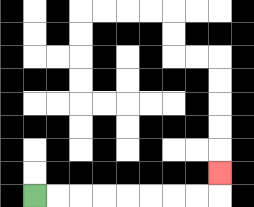{'start': '[1, 8]', 'end': '[9, 7]', 'path_directions': 'R,R,R,R,R,R,R,R,U', 'path_coordinates': '[[1, 8], [2, 8], [3, 8], [4, 8], [5, 8], [6, 8], [7, 8], [8, 8], [9, 8], [9, 7]]'}